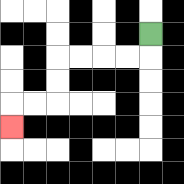{'start': '[6, 1]', 'end': '[0, 5]', 'path_directions': 'D,L,L,L,L,D,D,L,L,D', 'path_coordinates': '[[6, 1], [6, 2], [5, 2], [4, 2], [3, 2], [2, 2], [2, 3], [2, 4], [1, 4], [0, 4], [0, 5]]'}